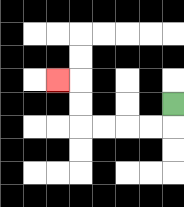{'start': '[7, 4]', 'end': '[2, 3]', 'path_directions': 'D,L,L,L,L,U,U,L', 'path_coordinates': '[[7, 4], [7, 5], [6, 5], [5, 5], [4, 5], [3, 5], [3, 4], [3, 3], [2, 3]]'}